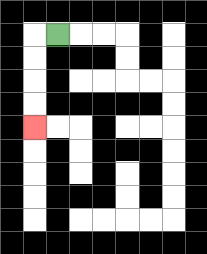{'start': '[2, 1]', 'end': '[1, 5]', 'path_directions': 'L,D,D,D,D', 'path_coordinates': '[[2, 1], [1, 1], [1, 2], [1, 3], [1, 4], [1, 5]]'}